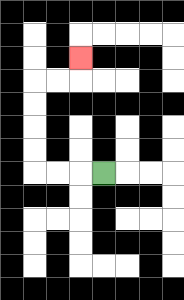{'start': '[4, 7]', 'end': '[3, 2]', 'path_directions': 'L,L,L,U,U,U,U,R,R,U', 'path_coordinates': '[[4, 7], [3, 7], [2, 7], [1, 7], [1, 6], [1, 5], [1, 4], [1, 3], [2, 3], [3, 3], [3, 2]]'}